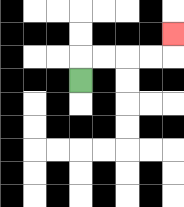{'start': '[3, 3]', 'end': '[7, 1]', 'path_directions': 'U,R,R,R,R,U', 'path_coordinates': '[[3, 3], [3, 2], [4, 2], [5, 2], [6, 2], [7, 2], [7, 1]]'}